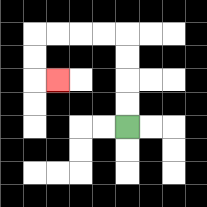{'start': '[5, 5]', 'end': '[2, 3]', 'path_directions': 'U,U,U,U,L,L,L,L,D,D,R', 'path_coordinates': '[[5, 5], [5, 4], [5, 3], [5, 2], [5, 1], [4, 1], [3, 1], [2, 1], [1, 1], [1, 2], [1, 3], [2, 3]]'}